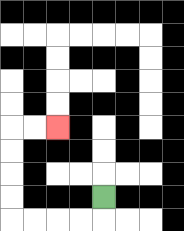{'start': '[4, 8]', 'end': '[2, 5]', 'path_directions': 'D,L,L,L,L,U,U,U,U,R,R', 'path_coordinates': '[[4, 8], [4, 9], [3, 9], [2, 9], [1, 9], [0, 9], [0, 8], [0, 7], [0, 6], [0, 5], [1, 5], [2, 5]]'}